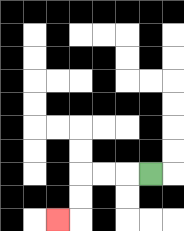{'start': '[6, 7]', 'end': '[2, 9]', 'path_directions': 'L,L,L,D,D,L', 'path_coordinates': '[[6, 7], [5, 7], [4, 7], [3, 7], [3, 8], [3, 9], [2, 9]]'}